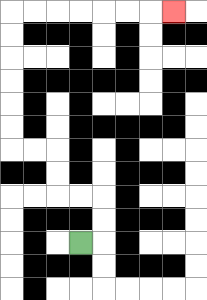{'start': '[3, 10]', 'end': '[7, 0]', 'path_directions': 'R,U,U,L,L,U,U,L,L,U,U,U,U,U,U,R,R,R,R,R,R,R', 'path_coordinates': '[[3, 10], [4, 10], [4, 9], [4, 8], [3, 8], [2, 8], [2, 7], [2, 6], [1, 6], [0, 6], [0, 5], [0, 4], [0, 3], [0, 2], [0, 1], [0, 0], [1, 0], [2, 0], [3, 0], [4, 0], [5, 0], [6, 0], [7, 0]]'}